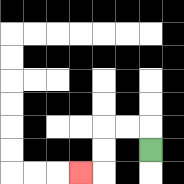{'start': '[6, 6]', 'end': '[3, 7]', 'path_directions': 'U,L,L,D,D,L', 'path_coordinates': '[[6, 6], [6, 5], [5, 5], [4, 5], [4, 6], [4, 7], [3, 7]]'}